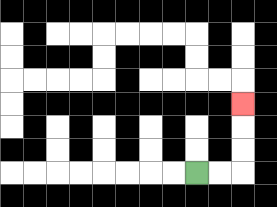{'start': '[8, 7]', 'end': '[10, 4]', 'path_directions': 'R,R,U,U,U', 'path_coordinates': '[[8, 7], [9, 7], [10, 7], [10, 6], [10, 5], [10, 4]]'}